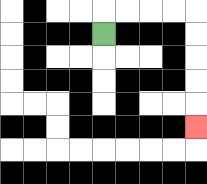{'start': '[4, 1]', 'end': '[8, 5]', 'path_directions': 'U,R,R,R,R,D,D,D,D,D', 'path_coordinates': '[[4, 1], [4, 0], [5, 0], [6, 0], [7, 0], [8, 0], [8, 1], [8, 2], [8, 3], [8, 4], [8, 5]]'}